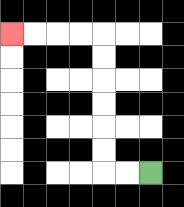{'start': '[6, 7]', 'end': '[0, 1]', 'path_directions': 'L,L,U,U,U,U,U,U,L,L,L,L', 'path_coordinates': '[[6, 7], [5, 7], [4, 7], [4, 6], [4, 5], [4, 4], [4, 3], [4, 2], [4, 1], [3, 1], [2, 1], [1, 1], [0, 1]]'}